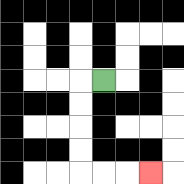{'start': '[4, 3]', 'end': '[6, 7]', 'path_directions': 'L,D,D,D,D,R,R,R', 'path_coordinates': '[[4, 3], [3, 3], [3, 4], [3, 5], [3, 6], [3, 7], [4, 7], [5, 7], [6, 7]]'}